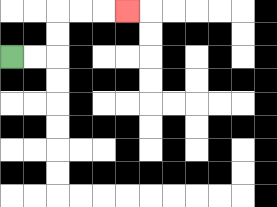{'start': '[0, 2]', 'end': '[5, 0]', 'path_directions': 'R,R,U,U,R,R,R', 'path_coordinates': '[[0, 2], [1, 2], [2, 2], [2, 1], [2, 0], [3, 0], [4, 0], [5, 0]]'}